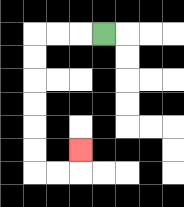{'start': '[4, 1]', 'end': '[3, 6]', 'path_directions': 'L,L,L,D,D,D,D,D,D,R,R,U', 'path_coordinates': '[[4, 1], [3, 1], [2, 1], [1, 1], [1, 2], [1, 3], [1, 4], [1, 5], [1, 6], [1, 7], [2, 7], [3, 7], [3, 6]]'}